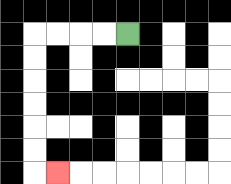{'start': '[5, 1]', 'end': '[2, 7]', 'path_directions': 'L,L,L,L,D,D,D,D,D,D,R', 'path_coordinates': '[[5, 1], [4, 1], [3, 1], [2, 1], [1, 1], [1, 2], [1, 3], [1, 4], [1, 5], [1, 6], [1, 7], [2, 7]]'}